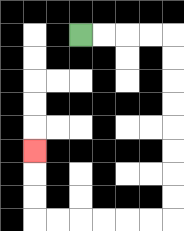{'start': '[3, 1]', 'end': '[1, 6]', 'path_directions': 'R,R,R,R,D,D,D,D,D,D,D,D,L,L,L,L,L,L,U,U,U', 'path_coordinates': '[[3, 1], [4, 1], [5, 1], [6, 1], [7, 1], [7, 2], [7, 3], [7, 4], [7, 5], [7, 6], [7, 7], [7, 8], [7, 9], [6, 9], [5, 9], [4, 9], [3, 9], [2, 9], [1, 9], [1, 8], [1, 7], [1, 6]]'}